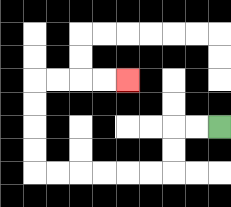{'start': '[9, 5]', 'end': '[5, 3]', 'path_directions': 'L,L,D,D,L,L,L,L,L,L,U,U,U,U,R,R,R,R', 'path_coordinates': '[[9, 5], [8, 5], [7, 5], [7, 6], [7, 7], [6, 7], [5, 7], [4, 7], [3, 7], [2, 7], [1, 7], [1, 6], [1, 5], [1, 4], [1, 3], [2, 3], [3, 3], [4, 3], [5, 3]]'}